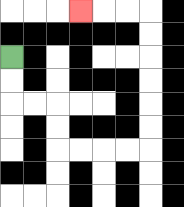{'start': '[0, 2]', 'end': '[3, 0]', 'path_directions': 'D,D,R,R,D,D,R,R,R,R,U,U,U,U,U,U,L,L,L', 'path_coordinates': '[[0, 2], [0, 3], [0, 4], [1, 4], [2, 4], [2, 5], [2, 6], [3, 6], [4, 6], [5, 6], [6, 6], [6, 5], [6, 4], [6, 3], [6, 2], [6, 1], [6, 0], [5, 0], [4, 0], [3, 0]]'}